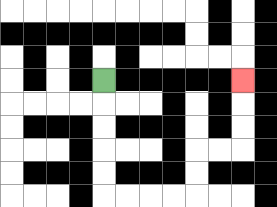{'start': '[4, 3]', 'end': '[10, 3]', 'path_directions': 'D,D,D,D,D,R,R,R,R,U,U,R,R,U,U,U', 'path_coordinates': '[[4, 3], [4, 4], [4, 5], [4, 6], [4, 7], [4, 8], [5, 8], [6, 8], [7, 8], [8, 8], [8, 7], [8, 6], [9, 6], [10, 6], [10, 5], [10, 4], [10, 3]]'}